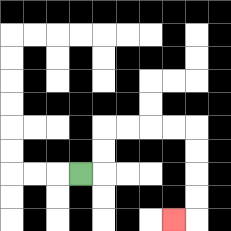{'start': '[3, 7]', 'end': '[7, 9]', 'path_directions': 'R,U,U,R,R,R,R,D,D,D,D,L', 'path_coordinates': '[[3, 7], [4, 7], [4, 6], [4, 5], [5, 5], [6, 5], [7, 5], [8, 5], [8, 6], [8, 7], [8, 8], [8, 9], [7, 9]]'}